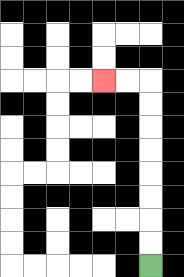{'start': '[6, 11]', 'end': '[4, 3]', 'path_directions': 'U,U,U,U,U,U,U,U,L,L', 'path_coordinates': '[[6, 11], [6, 10], [6, 9], [6, 8], [6, 7], [6, 6], [6, 5], [6, 4], [6, 3], [5, 3], [4, 3]]'}